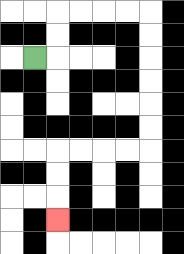{'start': '[1, 2]', 'end': '[2, 9]', 'path_directions': 'R,U,U,R,R,R,R,D,D,D,D,D,D,L,L,L,L,D,D,D', 'path_coordinates': '[[1, 2], [2, 2], [2, 1], [2, 0], [3, 0], [4, 0], [5, 0], [6, 0], [6, 1], [6, 2], [6, 3], [6, 4], [6, 5], [6, 6], [5, 6], [4, 6], [3, 6], [2, 6], [2, 7], [2, 8], [2, 9]]'}